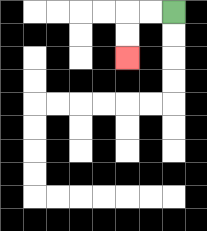{'start': '[7, 0]', 'end': '[5, 2]', 'path_directions': 'L,L,D,D', 'path_coordinates': '[[7, 0], [6, 0], [5, 0], [5, 1], [5, 2]]'}